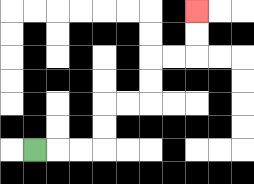{'start': '[1, 6]', 'end': '[8, 0]', 'path_directions': 'R,R,R,U,U,R,R,U,U,R,R,U,U', 'path_coordinates': '[[1, 6], [2, 6], [3, 6], [4, 6], [4, 5], [4, 4], [5, 4], [6, 4], [6, 3], [6, 2], [7, 2], [8, 2], [8, 1], [8, 0]]'}